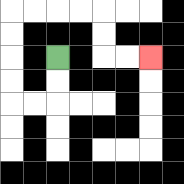{'start': '[2, 2]', 'end': '[6, 2]', 'path_directions': 'D,D,L,L,U,U,U,U,R,R,R,R,D,D,R,R', 'path_coordinates': '[[2, 2], [2, 3], [2, 4], [1, 4], [0, 4], [0, 3], [0, 2], [0, 1], [0, 0], [1, 0], [2, 0], [3, 0], [4, 0], [4, 1], [4, 2], [5, 2], [6, 2]]'}